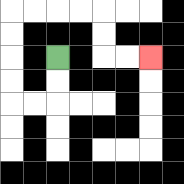{'start': '[2, 2]', 'end': '[6, 2]', 'path_directions': 'D,D,L,L,U,U,U,U,R,R,R,R,D,D,R,R', 'path_coordinates': '[[2, 2], [2, 3], [2, 4], [1, 4], [0, 4], [0, 3], [0, 2], [0, 1], [0, 0], [1, 0], [2, 0], [3, 0], [4, 0], [4, 1], [4, 2], [5, 2], [6, 2]]'}